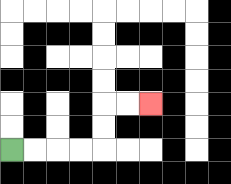{'start': '[0, 6]', 'end': '[6, 4]', 'path_directions': 'R,R,R,R,U,U,R,R', 'path_coordinates': '[[0, 6], [1, 6], [2, 6], [3, 6], [4, 6], [4, 5], [4, 4], [5, 4], [6, 4]]'}